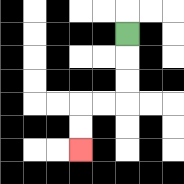{'start': '[5, 1]', 'end': '[3, 6]', 'path_directions': 'D,D,D,L,L,D,D', 'path_coordinates': '[[5, 1], [5, 2], [5, 3], [5, 4], [4, 4], [3, 4], [3, 5], [3, 6]]'}